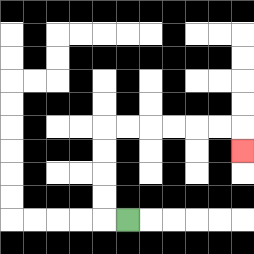{'start': '[5, 9]', 'end': '[10, 6]', 'path_directions': 'L,U,U,U,U,R,R,R,R,R,R,D', 'path_coordinates': '[[5, 9], [4, 9], [4, 8], [4, 7], [4, 6], [4, 5], [5, 5], [6, 5], [7, 5], [8, 5], [9, 5], [10, 5], [10, 6]]'}